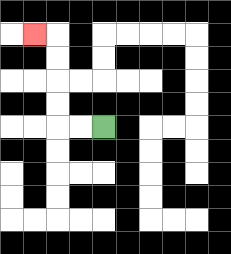{'start': '[4, 5]', 'end': '[1, 1]', 'path_directions': 'L,L,U,U,U,U,L', 'path_coordinates': '[[4, 5], [3, 5], [2, 5], [2, 4], [2, 3], [2, 2], [2, 1], [1, 1]]'}